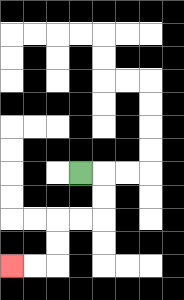{'start': '[3, 7]', 'end': '[0, 11]', 'path_directions': 'R,D,D,L,L,D,D,L,L', 'path_coordinates': '[[3, 7], [4, 7], [4, 8], [4, 9], [3, 9], [2, 9], [2, 10], [2, 11], [1, 11], [0, 11]]'}